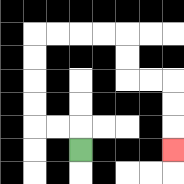{'start': '[3, 6]', 'end': '[7, 6]', 'path_directions': 'U,L,L,U,U,U,U,R,R,R,R,D,D,R,R,D,D,D', 'path_coordinates': '[[3, 6], [3, 5], [2, 5], [1, 5], [1, 4], [1, 3], [1, 2], [1, 1], [2, 1], [3, 1], [4, 1], [5, 1], [5, 2], [5, 3], [6, 3], [7, 3], [7, 4], [7, 5], [7, 6]]'}